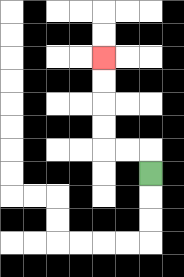{'start': '[6, 7]', 'end': '[4, 2]', 'path_directions': 'U,L,L,U,U,U,U', 'path_coordinates': '[[6, 7], [6, 6], [5, 6], [4, 6], [4, 5], [4, 4], [4, 3], [4, 2]]'}